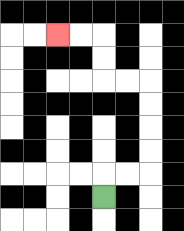{'start': '[4, 8]', 'end': '[2, 1]', 'path_directions': 'U,R,R,U,U,U,U,L,L,U,U,L,L', 'path_coordinates': '[[4, 8], [4, 7], [5, 7], [6, 7], [6, 6], [6, 5], [6, 4], [6, 3], [5, 3], [4, 3], [4, 2], [4, 1], [3, 1], [2, 1]]'}